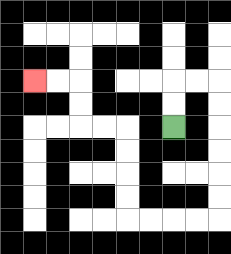{'start': '[7, 5]', 'end': '[1, 3]', 'path_directions': 'U,U,R,R,D,D,D,D,D,D,L,L,L,L,U,U,U,U,L,L,U,U,L,L', 'path_coordinates': '[[7, 5], [7, 4], [7, 3], [8, 3], [9, 3], [9, 4], [9, 5], [9, 6], [9, 7], [9, 8], [9, 9], [8, 9], [7, 9], [6, 9], [5, 9], [5, 8], [5, 7], [5, 6], [5, 5], [4, 5], [3, 5], [3, 4], [3, 3], [2, 3], [1, 3]]'}